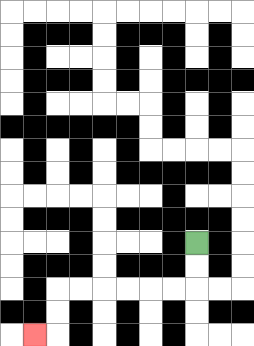{'start': '[8, 10]', 'end': '[1, 14]', 'path_directions': 'D,D,L,L,L,L,L,L,D,D,L', 'path_coordinates': '[[8, 10], [8, 11], [8, 12], [7, 12], [6, 12], [5, 12], [4, 12], [3, 12], [2, 12], [2, 13], [2, 14], [1, 14]]'}